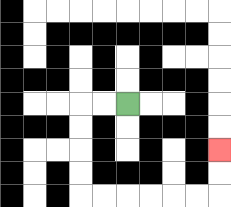{'start': '[5, 4]', 'end': '[9, 6]', 'path_directions': 'L,L,D,D,D,D,R,R,R,R,R,R,U,U', 'path_coordinates': '[[5, 4], [4, 4], [3, 4], [3, 5], [3, 6], [3, 7], [3, 8], [4, 8], [5, 8], [6, 8], [7, 8], [8, 8], [9, 8], [9, 7], [9, 6]]'}